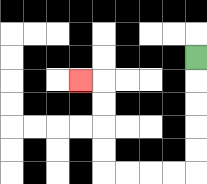{'start': '[8, 2]', 'end': '[3, 3]', 'path_directions': 'D,D,D,D,D,L,L,L,L,U,U,U,U,L', 'path_coordinates': '[[8, 2], [8, 3], [8, 4], [8, 5], [8, 6], [8, 7], [7, 7], [6, 7], [5, 7], [4, 7], [4, 6], [4, 5], [4, 4], [4, 3], [3, 3]]'}